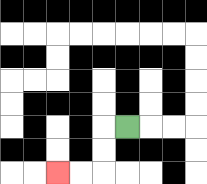{'start': '[5, 5]', 'end': '[2, 7]', 'path_directions': 'L,D,D,L,L', 'path_coordinates': '[[5, 5], [4, 5], [4, 6], [4, 7], [3, 7], [2, 7]]'}